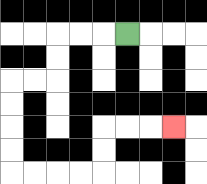{'start': '[5, 1]', 'end': '[7, 5]', 'path_directions': 'L,L,L,D,D,L,L,D,D,D,D,R,R,R,R,U,U,R,R,R', 'path_coordinates': '[[5, 1], [4, 1], [3, 1], [2, 1], [2, 2], [2, 3], [1, 3], [0, 3], [0, 4], [0, 5], [0, 6], [0, 7], [1, 7], [2, 7], [3, 7], [4, 7], [4, 6], [4, 5], [5, 5], [6, 5], [7, 5]]'}